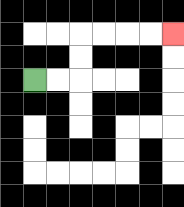{'start': '[1, 3]', 'end': '[7, 1]', 'path_directions': 'R,R,U,U,R,R,R,R', 'path_coordinates': '[[1, 3], [2, 3], [3, 3], [3, 2], [3, 1], [4, 1], [5, 1], [6, 1], [7, 1]]'}